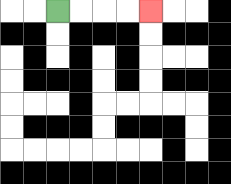{'start': '[2, 0]', 'end': '[6, 0]', 'path_directions': 'R,R,R,R', 'path_coordinates': '[[2, 0], [3, 0], [4, 0], [5, 0], [6, 0]]'}